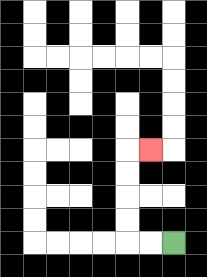{'start': '[7, 10]', 'end': '[6, 6]', 'path_directions': 'L,L,U,U,U,U,R', 'path_coordinates': '[[7, 10], [6, 10], [5, 10], [5, 9], [5, 8], [5, 7], [5, 6], [6, 6]]'}